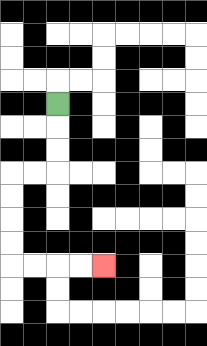{'start': '[2, 4]', 'end': '[4, 11]', 'path_directions': 'D,D,D,L,L,D,D,D,D,R,R,R,R', 'path_coordinates': '[[2, 4], [2, 5], [2, 6], [2, 7], [1, 7], [0, 7], [0, 8], [0, 9], [0, 10], [0, 11], [1, 11], [2, 11], [3, 11], [4, 11]]'}